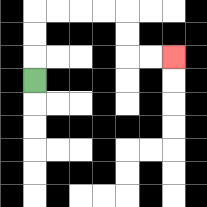{'start': '[1, 3]', 'end': '[7, 2]', 'path_directions': 'U,U,U,R,R,R,R,D,D,R,R', 'path_coordinates': '[[1, 3], [1, 2], [1, 1], [1, 0], [2, 0], [3, 0], [4, 0], [5, 0], [5, 1], [5, 2], [6, 2], [7, 2]]'}